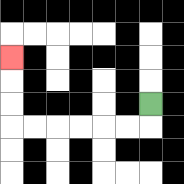{'start': '[6, 4]', 'end': '[0, 2]', 'path_directions': 'D,L,L,L,L,L,L,U,U,U', 'path_coordinates': '[[6, 4], [6, 5], [5, 5], [4, 5], [3, 5], [2, 5], [1, 5], [0, 5], [0, 4], [0, 3], [0, 2]]'}